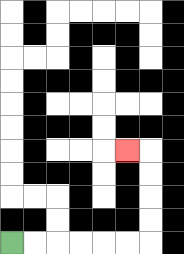{'start': '[0, 10]', 'end': '[5, 6]', 'path_directions': 'R,R,R,R,R,R,U,U,U,U,L', 'path_coordinates': '[[0, 10], [1, 10], [2, 10], [3, 10], [4, 10], [5, 10], [6, 10], [6, 9], [6, 8], [6, 7], [6, 6], [5, 6]]'}